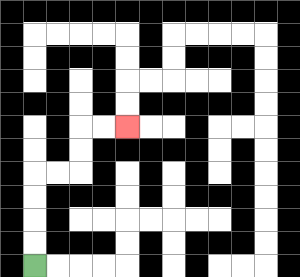{'start': '[1, 11]', 'end': '[5, 5]', 'path_directions': 'U,U,U,U,R,R,U,U,R,R', 'path_coordinates': '[[1, 11], [1, 10], [1, 9], [1, 8], [1, 7], [2, 7], [3, 7], [3, 6], [3, 5], [4, 5], [5, 5]]'}